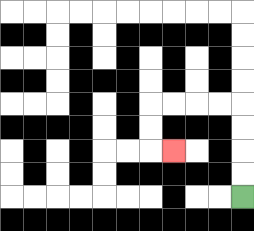{'start': '[10, 8]', 'end': '[7, 6]', 'path_directions': 'U,U,U,U,L,L,L,L,D,D,R', 'path_coordinates': '[[10, 8], [10, 7], [10, 6], [10, 5], [10, 4], [9, 4], [8, 4], [7, 4], [6, 4], [6, 5], [6, 6], [7, 6]]'}